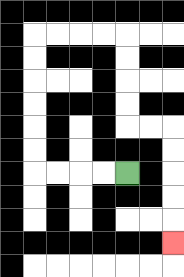{'start': '[5, 7]', 'end': '[7, 10]', 'path_directions': 'L,L,L,L,U,U,U,U,U,U,R,R,R,R,D,D,D,D,R,R,D,D,D,D,D', 'path_coordinates': '[[5, 7], [4, 7], [3, 7], [2, 7], [1, 7], [1, 6], [1, 5], [1, 4], [1, 3], [1, 2], [1, 1], [2, 1], [3, 1], [4, 1], [5, 1], [5, 2], [5, 3], [5, 4], [5, 5], [6, 5], [7, 5], [7, 6], [7, 7], [7, 8], [7, 9], [7, 10]]'}